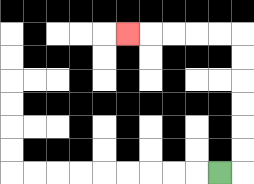{'start': '[9, 7]', 'end': '[5, 1]', 'path_directions': 'R,U,U,U,U,U,U,L,L,L,L,L', 'path_coordinates': '[[9, 7], [10, 7], [10, 6], [10, 5], [10, 4], [10, 3], [10, 2], [10, 1], [9, 1], [8, 1], [7, 1], [6, 1], [5, 1]]'}